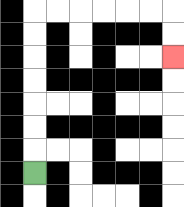{'start': '[1, 7]', 'end': '[7, 2]', 'path_directions': 'U,U,U,U,U,U,U,R,R,R,R,R,R,D,D', 'path_coordinates': '[[1, 7], [1, 6], [1, 5], [1, 4], [1, 3], [1, 2], [1, 1], [1, 0], [2, 0], [3, 0], [4, 0], [5, 0], [6, 0], [7, 0], [7, 1], [7, 2]]'}